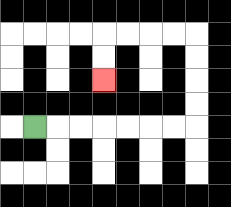{'start': '[1, 5]', 'end': '[4, 3]', 'path_directions': 'R,R,R,R,R,R,R,U,U,U,U,L,L,L,L,D,D', 'path_coordinates': '[[1, 5], [2, 5], [3, 5], [4, 5], [5, 5], [6, 5], [7, 5], [8, 5], [8, 4], [8, 3], [8, 2], [8, 1], [7, 1], [6, 1], [5, 1], [4, 1], [4, 2], [4, 3]]'}